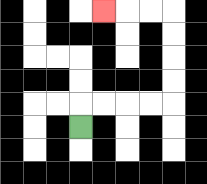{'start': '[3, 5]', 'end': '[4, 0]', 'path_directions': 'U,R,R,R,R,U,U,U,U,L,L,L', 'path_coordinates': '[[3, 5], [3, 4], [4, 4], [5, 4], [6, 4], [7, 4], [7, 3], [7, 2], [7, 1], [7, 0], [6, 0], [5, 0], [4, 0]]'}